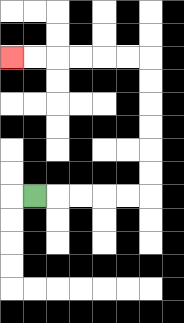{'start': '[1, 8]', 'end': '[0, 2]', 'path_directions': 'R,R,R,R,R,U,U,U,U,U,U,L,L,L,L,L,L', 'path_coordinates': '[[1, 8], [2, 8], [3, 8], [4, 8], [5, 8], [6, 8], [6, 7], [6, 6], [6, 5], [6, 4], [6, 3], [6, 2], [5, 2], [4, 2], [3, 2], [2, 2], [1, 2], [0, 2]]'}